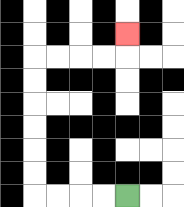{'start': '[5, 8]', 'end': '[5, 1]', 'path_directions': 'L,L,L,L,U,U,U,U,U,U,R,R,R,R,U', 'path_coordinates': '[[5, 8], [4, 8], [3, 8], [2, 8], [1, 8], [1, 7], [1, 6], [1, 5], [1, 4], [1, 3], [1, 2], [2, 2], [3, 2], [4, 2], [5, 2], [5, 1]]'}